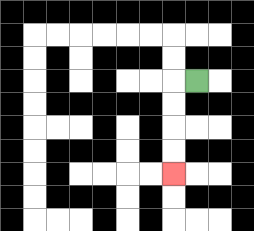{'start': '[8, 3]', 'end': '[7, 7]', 'path_directions': 'L,D,D,D,D', 'path_coordinates': '[[8, 3], [7, 3], [7, 4], [7, 5], [7, 6], [7, 7]]'}